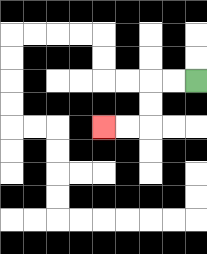{'start': '[8, 3]', 'end': '[4, 5]', 'path_directions': 'L,L,D,D,L,L', 'path_coordinates': '[[8, 3], [7, 3], [6, 3], [6, 4], [6, 5], [5, 5], [4, 5]]'}